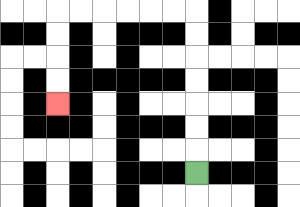{'start': '[8, 7]', 'end': '[2, 4]', 'path_directions': 'U,U,U,U,U,U,U,L,L,L,L,L,L,D,D,D,D', 'path_coordinates': '[[8, 7], [8, 6], [8, 5], [8, 4], [8, 3], [8, 2], [8, 1], [8, 0], [7, 0], [6, 0], [5, 0], [4, 0], [3, 0], [2, 0], [2, 1], [2, 2], [2, 3], [2, 4]]'}